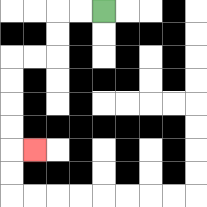{'start': '[4, 0]', 'end': '[1, 6]', 'path_directions': 'L,L,D,D,L,L,D,D,D,D,R', 'path_coordinates': '[[4, 0], [3, 0], [2, 0], [2, 1], [2, 2], [1, 2], [0, 2], [0, 3], [0, 4], [0, 5], [0, 6], [1, 6]]'}